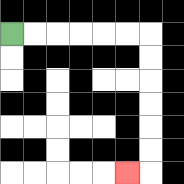{'start': '[0, 1]', 'end': '[5, 7]', 'path_directions': 'R,R,R,R,R,R,D,D,D,D,D,D,L', 'path_coordinates': '[[0, 1], [1, 1], [2, 1], [3, 1], [4, 1], [5, 1], [6, 1], [6, 2], [6, 3], [6, 4], [6, 5], [6, 6], [6, 7], [5, 7]]'}